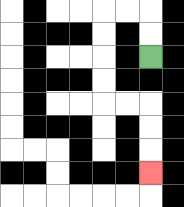{'start': '[6, 2]', 'end': '[6, 7]', 'path_directions': 'U,U,L,L,D,D,D,D,R,R,D,D,D', 'path_coordinates': '[[6, 2], [6, 1], [6, 0], [5, 0], [4, 0], [4, 1], [4, 2], [4, 3], [4, 4], [5, 4], [6, 4], [6, 5], [6, 6], [6, 7]]'}